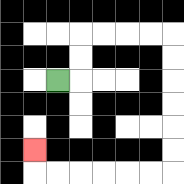{'start': '[2, 3]', 'end': '[1, 6]', 'path_directions': 'R,U,U,R,R,R,R,D,D,D,D,D,D,L,L,L,L,L,L,U', 'path_coordinates': '[[2, 3], [3, 3], [3, 2], [3, 1], [4, 1], [5, 1], [6, 1], [7, 1], [7, 2], [7, 3], [7, 4], [7, 5], [7, 6], [7, 7], [6, 7], [5, 7], [4, 7], [3, 7], [2, 7], [1, 7], [1, 6]]'}